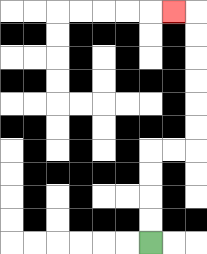{'start': '[6, 10]', 'end': '[7, 0]', 'path_directions': 'U,U,U,U,R,R,U,U,U,U,U,U,L', 'path_coordinates': '[[6, 10], [6, 9], [6, 8], [6, 7], [6, 6], [7, 6], [8, 6], [8, 5], [8, 4], [8, 3], [8, 2], [8, 1], [8, 0], [7, 0]]'}